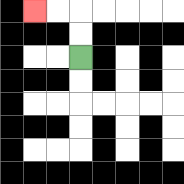{'start': '[3, 2]', 'end': '[1, 0]', 'path_directions': 'U,U,L,L', 'path_coordinates': '[[3, 2], [3, 1], [3, 0], [2, 0], [1, 0]]'}